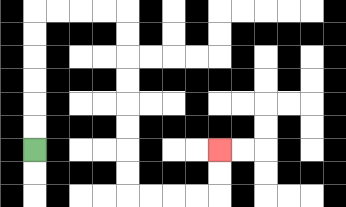{'start': '[1, 6]', 'end': '[9, 6]', 'path_directions': 'U,U,U,U,U,U,R,R,R,R,D,D,D,D,D,D,D,D,R,R,R,R,U,U', 'path_coordinates': '[[1, 6], [1, 5], [1, 4], [1, 3], [1, 2], [1, 1], [1, 0], [2, 0], [3, 0], [4, 0], [5, 0], [5, 1], [5, 2], [5, 3], [5, 4], [5, 5], [5, 6], [5, 7], [5, 8], [6, 8], [7, 8], [8, 8], [9, 8], [9, 7], [9, 6]]'}